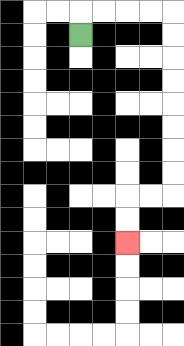{'start': '[3, 1]', 'end': '[5, 10]', 'path_directions': 'U,R,R,R,R,D,D,D,D,D,D,D,D,L,L,D,D', 'path_coordinates': '[[3, 1], [3, 0], [4, 0], [5, 0], [6, 0], [7, 0], [7, 1], [7, 2], [7, 3], [7, 4], [7, 5], [7, 6], [7, 7], [7, 8], [6, 8], [5, 8], [5, 9], [5, 10]]'}